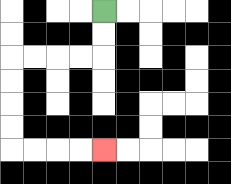{'start': '[4, 0]', 'end': '[4, 6]', 'path_directions': 'D,D,L,L,L,L,D,D,D,D,R,R,R,R', 'path_coordinates': '[[4, 0], [4, 1], [4, 2], [3, 2], [2, 2], [1, 2], [0, 2], [0, 3], [0, 4], [0, 5], [0, 6], [1, 6], [2, 6], [3, 6], [4, 6]]'}